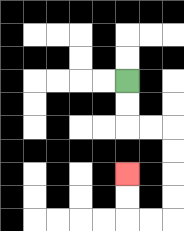{'start': '[5, 3]', 'end': '[5, 7]', 'path_directions': 'D,D,R,R,D,D,D,D,L,L,U,U', 'path_coordinates': '[[5, 3], [5, 4], [5, 5], [6, 5], [7, 5], [7, 6], [7, 7], [7, 8], [7, 9], [6, 9], [5, 9], [5, 8], [5, 7]]'}